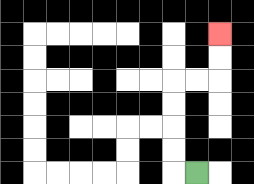{'start': '[8, 7]', 'end': '[9, 1]', 'path_directions': 'L,U,U,U,U,R,R,U,U', 'path_coordinates': '[[8, 7], [7, 7], [7, 6], [7, 5], [7, 4], [7, 3], [8, 3], [9, 3], [9, 2], [9, 1]]'}